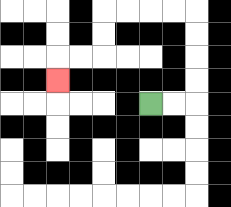{'start': '[6, 4]', 'end': '[2, 3]', 'path_directions': 'R,R,U,U,U,U,L,L,L,L,D,D,L,L,D', 'path_coordinates': '[[6, 4], [7, 4], [8, 4], [8, 3], [8, 2], [8, 1], [8, 0], [7, 0], [6, 0], [5, 0], [4, 0], [4, 1], [4, 2], [3, 2], [2, 2], [2, 3]]'}